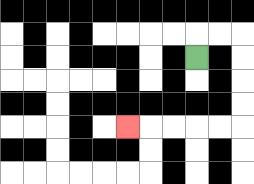{'start': '[8, 2]', 'end': '[5, 5]', 'path_directions': 'U,R,R,D,D,D,D,L,L,L,L,L', 'path_coordinates': '[[8, 2], [8, 1], [9, 1], [10, 1], [10, 2], [10, 3], [10, 4], [10, 5], [9, 5], [8, 5], [7, 5], [6, 5], [5, 5]]'}